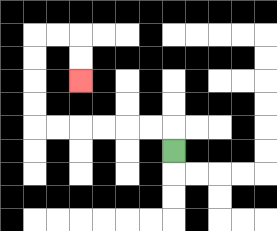{'start': '[7, 6]', 'end': '[3, 3]', 'path_directions': 'U,L,L,L,L,L,L,U,U,U,U,R,R,D,D', 'path_coordinates': '[[7, 6], [7, 5], [6, 5], [5, 5], [4, 5], [3, 5], [2, 5], [1, 5], [1, 4], [1, 3], [1, 2], [1, 1], [2, 1], [3, 1], [3, 2], [3, 3]]'}